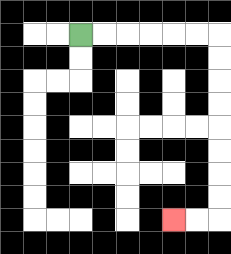{'start': '[3, 1]', 'end': '[7, 9]', 'path_directions': 'R,R,R,R,R,R,D,D,D,D,D,D,D,D,L,L', 'path_coordinates': '[[3, 1], [4, 1], [5, 1], [6, 1], [7, 1], [8, 1], [9, 1], [9, 2], [9, 3], [9, 4], [9, 5], [9, 6], [9, 7], [9, 8], [9, 9], [8, 9], [7, 9]]'}